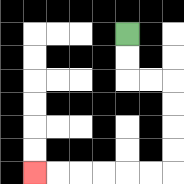{'start': '[5, 1]', 'end': '[1, 7]', 'path_directions': 'D,D,R,R,D,D,D,D,L,L,L,L,L,L', 'path_coordinates': '[[5, 1], [5, 2], [5, 3], [6, 3], [7, 3], [7, 4], [7, 5], [7, 6], [7, 7], [6, 7], [5, 7], [4, 7], [3, 7], [2, 7], [1, 7]]'}